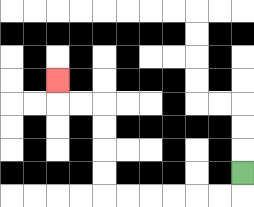{'start': '[10, 7]', 'end': '[2, 3]', 'path_directions': 'D,L,L,L,L,L,L,U,U,U,U,L,L,U', 'path_coordinates': '[[10, 7], [10, 8], [9, 8], [8, 8], [7, 8], [6, 8], [5, 8], [4, 8], [4, 7], [4, 6], [4, 5], [4, 4], [3, 4], [2, 4], [2, 3]]'}